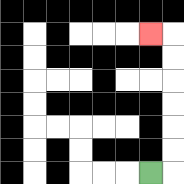{'start': '[6, 7]', 'end': '[6, 1]', 'path_directions': 'R,U,U,U,U,U,U,L', 'path_coordinates': '[[6, 7], [7, 7], [7, 6], [7, 5], [7, 4], [7, 3], [7, 2], [7, 1], [6, 1]]'}